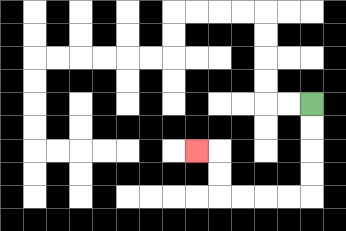{'start': '[13, 4]', 'end': '[8, 6]', 'path_directions': 'D,D,D,D,L,L,L,L,U,U,L', 'path_coordinates': '[[13, 4], [13, 5], [13, 6], [13, 7], [13, 8], [12, 8], [11, 8], [10, 8], [9, 8], [9, 7], [9, 6], [8, 6]]'}